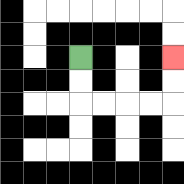{'start': '[3, 2]', 'end': '[7, 2]', 'path_directions': 'D,D,R,R,R,R,U,U', 'path_coordinates': '[[3, 2], [3, 3], [3, 4], [4, 4], [5, 4], [6, 4], [7, 4], [7, 3], [7, 2]]'}